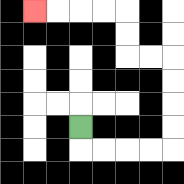{'start': '[3, 5]', 'end': '[1, 0]', 'path_directions': 'D,R,R,R,R,U,U,U,U,L,L,U,U,L,L,L,L', 'path_coordinates': '[[3, 5], [3, 6], [4, 6], [5, 6], [6, 6], [7, 6], [7, 5], [7, 4], [7, 3], [7, 2], [6, 2], [5, 2], [5, 1], [5, 0], [4, 0], [3, 0], [2, 0], [1, 0]]'}